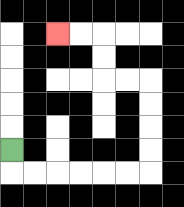{'start': '[0, 6]', 'end': '[2, 1]', 'path_directions': 'D,R,R,R,R,R,R,U,U,U,U,L,L,U,U,L,L', 'path_coordinates': '[[0, 6], [0, 7], [1, 7], [2, 7], [3, 7], [4, 7], [5, 7], [6, 7], [6, 6], [6, 5], [6, 4], [6, 3], [5, 3], [4, 3], [4, 2], [4, 1], [3, 1], [2, 1]]'}